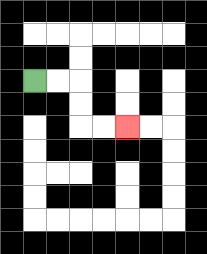{'start': '[1, 3]', 'end': '[5, 5]', 'path_directions': 'R,R,D,D,R,R', 'path_coordinates': '[[1, 3], [2, 3], [3, 3], [3, 4], [3, 5], [4, 5], [5, 5]]'}